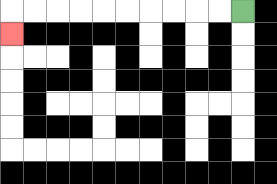{'start': '[10, 0]', 'end': '[0, 1]', 'path_directions': 'L,L,L,L,L,L,L,L,L,L,D', 'path_coordinates': '[[10, 0], [9, 0], [8, 0], [7, 0], [6, 0], [5, 0], [4, 0], [3, 0], [2, 0], [1, 0], [0, 0], [0, 1]]'}